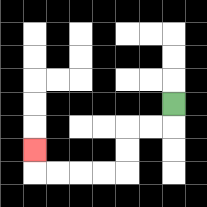{'start': '[7, 4]', 'end': '[1, 6]', 'path_directions': 'D,L,L,D,D,L,L,L,L,U', 'path_coordinates': '[[7, 4], [7, 5], [6, 5], [5, 5], [5, 6], [5, 7], [4, 7], [3, 7], [2, 7], [1, 7], [1, 6]]'}